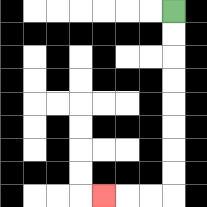{'start': '[7, 0]', 'end': '[4, 8]', 'path_directions': 'D,D,D,D,D,D,D,D,L,L,L', 'path_coordinates': '[[7, 0], [7, 1], [7, 2], [7, 3], [7, 4], [7, 5], [7, 6], [7, 7], [7, 8], [6, 8], [5, 8], [4, 8]]'}